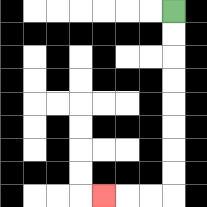{'start': '[7, 0]', 'end': '[4, 8]', 'path_directions': 'D,D,D,D,D,D,D,D,L,L,L', 'path_coordinates': '[[7, 0], [7, 1], [7, 2], [7, 3], [7, 4], [7, 5], [7, 6], [7, 7], [7, 8], [6, 8], [5, 8], [4, 8]]'}